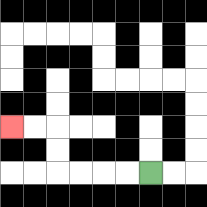{'start': '[6, 7]', 'end': '[0, 5]', 'path_directions': 'L,L,L,L,U,U,L,L', 'path_coordinates': '[[6, 7], [5, 7], [4, 7], [3, 7], [2, 7], [2, 6], [2, 5], [1, 5], [0, 5]]'}